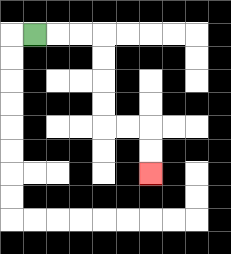{'start': '[1, 1]', 'end': '[6, 7]', 'path_directions': 'R,R,R,D,D,D,D,R,R,D,D', 'path_coordinates': '[[1, 1], [2, 1], [3, 1], [4, 1], [4, 2], [4, 3], [4, 4], [4, 5], [5, 5], [6, 5], [6, 6], [6, 7]]'}